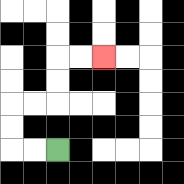{'start': '[2, 6]', 'end': '[4, 2]', 'path_directions': 'L,L,U,U,R,R,U,U,R,R', 'path_coordinates': '[[2, 6], [1, 6], [0, 6], [0, 5], [0, 4], [1, 4], [2, 4], [2, 3], [2, 2], [3, 2], [4, 2]]'}